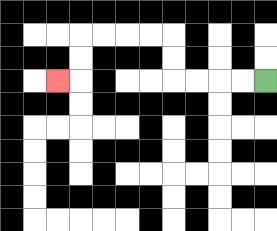{'start': '[11, 3]', 'end': '[2, 3]', 'path_directions': 'L,L,L,L,U,U,L,L,L,L,D,D,L', 'path_coordinates': '[[11, 3], [10, 3], [9, 3], [8, 3], [7, 3], [7, 2], [7, 1], [6, 1], [5, 1], [4, 1], [3, 1], [3, 2], [3, 3], [2, 3]]'}